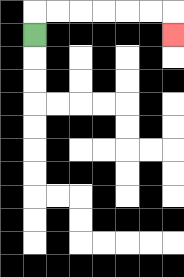{'start': '[1, 1]', 'end': '[7, 1]', 'path_directions': 'U,R,R,R,R,R,R,D', 'path_coordinates': '[[1, 1], [1, 0], [2, 0], [3, 0], [4, 0], [5, 0], [6, 0], [7, 0], [7, 1]]'}